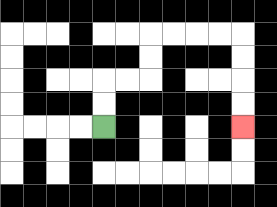{'start': '[4, 5]', 'end': '[10, 5]', 'path_directions': 'U,U,R,R,U,U,R,R,R,R,D,D,D,D', 'path_coordinates': '[[4, 5], [4, 4], [4, 3], [5, 3], [6, 3], [6, 2], [6, 1], [7, 1], [8, 1], [9, 1], [10, 1], [10, 2], [10, 3], [10, 4], [10, 5]]'}